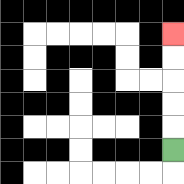{'start': '[7, 6]', 'end': '[7, 1]', 'path_directions': 'U,U,U,U,U', 'path_coordinates': '[[7, 6], [7, 5], [7, 4], [7, 3], [7, 2], [7, 1]]'}